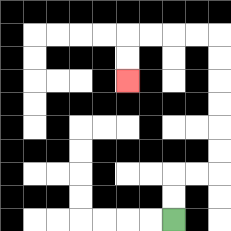{'start': '[7, 9]', 'end': '[5, 3]', 'path_directions': 'U,U,R,R,U,U,U,U,U,U,L,L,L,L,D,D', 'path_coordinates': '[[7, 9], [7, 8], [7, 7], [8, 7], [9, 7], [9, 6], [9, 5], [9, 4], [9, 3], [9, 2], [9, 1], [8, 1], [7, 1], [6, 1], [5, 1], [5, 2], [5, 3]]'}